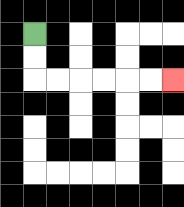{'start': '[1, 1]', 'end': '[7, 3]', 'path_directions': 'D,D,R,R,R,R,R,R', 'path_coordinates': '[[1, 1], [1, 2], [1, 3], [2, 3], [3, 3], [4, 3], [5, 3], [6, 3], [7, 3]]'}